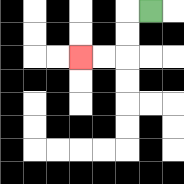{'start': '[6, 0]', 'end': '[3, 2]', 'path_directions': 'L,D,D,L,L', 'path_coordinates': '[[6, 0], [5, 0], [5, 1], [5, 2], [4, 2], [3, 2]]'}